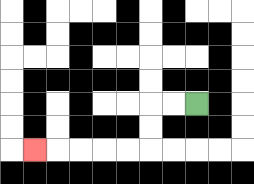{'start': '[8, 4]', 'end': '[1, 6]', 'path_directions': 'L,L,D,D,L,L,L,L,L', 'path_coordinates': '[[8, 4], [7, 4], [6, 4], [6, 5], [6, 6], [5, 6], [4, 6], [3, 6], [2, 6], [1, 6]]'}